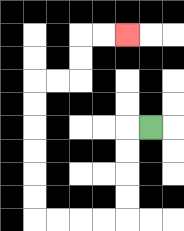{'start': '[6, 5]', 'end': '[5, 1]', 'path_directions': 'L,D,D,D,D,L,L,L,L,U,U,U,U,U,U,R,R,U,U,R,R', 'path_coordinates': '[[6, 5], [5, 5], [5, 6], [5, 7], [5, 8], [5, 9], [4, 9], [3, 9], [2, 9], [1, 9], [1, 8], [1, 7], [1, 6], [1, 5], [1, 4], [1, 3], [2, 3], [3, 3], [3, 2], [3, 1], [4, 1], [5, 1]]'}